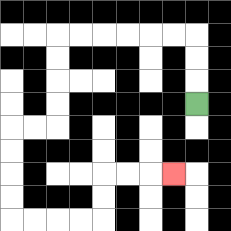{'start': '[8, 4]', 'end': '[7, 7]', 'path_directions': 'U,U,U,L,L,L,L,L,L,D,D,D,D,L,L,D,D,D,D,R,R,R,R,U,U,R,R,R', 'path_coordinates': '[[8, 4], [8, 3], [8, 2], [8, 1], [7, 1], [6, 1], [5, 1], [4, 1], [3, 1], [2, 1], [2, 2], [2, 3], [2, 4], [2, 5], [1, 5], [0, 5], [0, 6], [0, 7], [0, 8], [0, 9], [1, 9], [2, 9], [3, 9], [4, 9], [4, 8], [4, 7], [5, 7], [6, 7], [7, 7]]'}